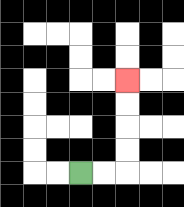{'start': '[3, 7]', 'end': '[5, 3]', 'path_directions': 'R,R,U,U,U,U', 'path_coordinates': '[[3, 7], [4, 7], [5, 7], [5, 6], [5, 5], [5, 4], [5, 3]]'}